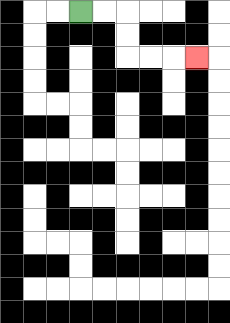{'start': '[3, 0]', 'end': '[8, 2]', 'path_directions': 'R,R,D,D,R,R,R', 'path_coordinates': '[[3, 0], [4, 0], [5, 0], [5, 1], [5, 2], [6, 2], [7, 2], [8, 2]]'}